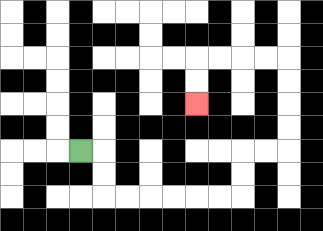{'start': '[3, 6]', 'end': '[8, 4]', 'path_directions': 'R,D,D,R,R,R,R,R,R,U,U,R,R,U,U,U,U,L,L,L,L,D,D', 'path_coordinates': '[[3, 6], [4, 6], [4, 7], [4, 8], [5, 8], [6, 8], [7, 8], [8, 8], [9, 8], [10, 8], [10, 7], [10, 6], [11, 6], [12, 6], [12, 5], [12, 4], [12, 3], [12, 2], [11, 2], [10, 2], [9, 2], [8, 2], [8, 3], [8, 4]]'}